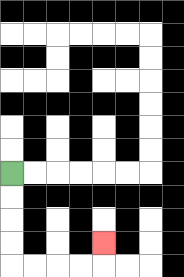{'start': '[0, 7]', 'end': '[4, 10]', 'path_directions': 'D,D,D,D,R,R,R,R,U', 'path_coordinates': '[[0, 7], [0, 8], [0, 9], [0, 10], [0, 11], [1, 11], [2, 11], [3, 11], [4, 11], [4, 10]]'}